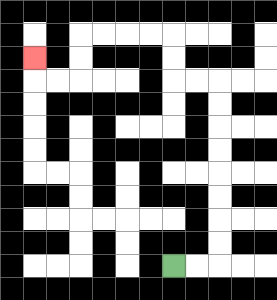{'start': '[7, 11]', 'end': '[1, 2]', 'path_directions': 'R,R,U,U,U,U,U,U,U,U,L,L,U,U,L,L,L,L,D,D,L,L,U', 'path_coordinates': '[[7, 11], [8, 11], [9, 11], [9, 10], [9, 9], [9, 8], [9, 7], [9, 6], [9, 5], [9, 4], [9, 3], [8, 3], [7, 3], [7, 2], [7, 1], [6, 1], [5, 1], [4, 1], [3, 1], [3, 2], [3, 3], [2, 3], [1, 3], [1, 2]]'}